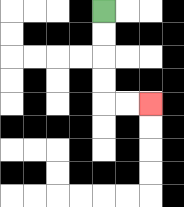{'start': '[4, 0]', 'end': '[6, 4]', 'path_directions': 'D,D,D,D,R,R', 'path_coordinates': '[[4, 0], [4, 1], [4, 2], [4, 3], [4, 4], [5, 4], [6, 4]]'}